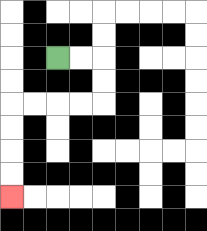{'start': '[2, 2]', 'end': '[0, 8]', 'path_directions': 'R,R,D,D,L,L,L,L,D,D,D,D', 'path_coordinates': '[[2, 2], [3, 2], [4, 2], [4, 3], [4, 4], [3, 4], [2, 4], [1, 4], [0, 4], [0, 5], [0, 6], [0, 7], [0, 8]]'}